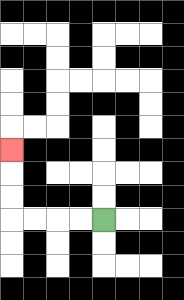{'start': '[4, 9]', 'end': '[0, 6]', 'path_directions': 'L,L,L,L,U,U,U', 'path_coordinates': '[[4, 9], [3, 9], [2, 9], [1, 9], [0, 9], [0, 8], [0, 7], [0, 6]]'}